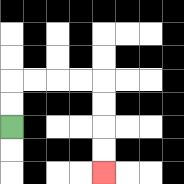{'start': '[0, 5]', 'end': '[4, 7]', 'path_directions': 'U,U,R,R,R,R,D,D,D,D', 'path_coordinates': '[[0, 5], [0, 4], [0, 3], [1, 3], [2, 3], [3, 3], [4, 3], [4, 4], [4, 5], [4, 6], [4, 7]]'}